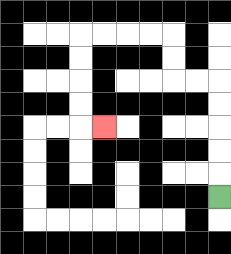{'start': '[9, 8]', 'end': '[4, 5]', 'path_directions': 'U,U,U,U,U,L,L,U,U,L,L,L,L,D,D,D,D,R', 'path_coordinates': '[[9, 8], [9, 7], [9, 6], [9, 5], [9, 4], [9, 3], [8, 3], [7, 3], [7, 2], [7, 1], [6, 1], [5, 1], [4, 1], [3, 1], [3, 2], [3, 3], [3, 4], [3, 5], [4, 5]]'}